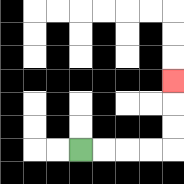{'start': '[3, 6]', 'end': '[7, 3]', 'path_directions': 'R,R,R,R,U,U,U', 'path_coordinates': '[[3, 6], [4, 6], [5, 6], [6, 6], [7, 6], [7, 5], [7, 4], [7, 3]]'}